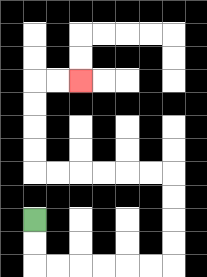{'start': '[1, 9]', 'end': '[3, 3]', 'path_directions': 'D,D,R,R,R,R,R,R,U,U,U,U,L,L,L,L,L,L,U,U,U,U,R,R', 'path_coordinates': '[[1, 9], [1, 10], [1, 11], [2, 11], [3, 11], [4, 11], [5, 11], [6, 11], [7, 11], [7, 10], [7, 9], [7, 8], [7, 7], [6, 7], [5, 7], [4, 7], [3, 7], [2, 7], [1, 7], [1, 6], [1, 5], [1, 4], [1, 3], [2, 3], [3, 3]]'}